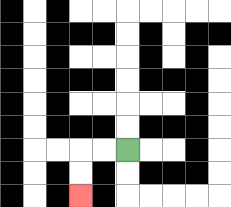{'start': '[5, 6]', 'end': '[3, 8]', 'path_directions': 'L,L,D,D', 'path_coordinates': '[[5, 6], [4, 6], [3, 6], [3, 7], [3, 8]]'}